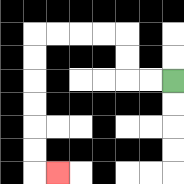{'start': '[7, 3]', 'end': '[2, 7]', 'path_directions': 'L,L,U,U,L,L,L,L,D,D,D,D,D,D,R', 'path_coordinates': '[[7, 3], [6, 3], [5, 3], [5, 2], [5, 1], [4, 1], [3, 1], [2, 1], [1, 1], [1, 2], [1, 3], [1, 4], [1, 5], [1, 6], [1, 7], [2, 7]]'}